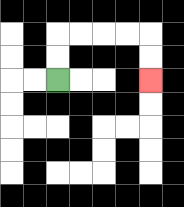{'start': '[2, 3]', 'end': '[6, 3]', 'path_directions': 'U,U,R,R,R,R,D,D', 'path_coordinates': '[[2, 3], [2, 2], [2, 1], [3, 1], [4, 1], [5, 1], [6, 1], [6, 2], [6, 3]]'}